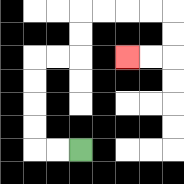{'start': '[3, 6]', 'end': '[5, 2]', 'path_directions': 'L,L,U,U,U,U,R,R,U,U,R,R,R,R,D,D,L,L', 'path_coordinates': '[[3, 6], [2, 6], [1, 6], [1, 5], [1, 4], [1, 3], [1, 2], [2, 2], [3, 2], [3, 1], [3, 0], [4, 0], [5, 0], [6, 0], [7, 0], [7, 1], [7, 2], [6, 2], [5, 2]]'}